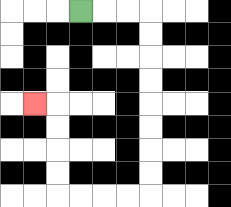{'start': '[3, 0]', 'end': '[1, 4]', 'path_directions': 'R,R,R,D,D,D,D,D,D,D,D,L,L,L,L,U,U,U,U,L', 'path_coordinates': '[[3, 0], [4, 0], [5, 0], [6, 0], [6, 1], [6, 2], [6, 3], [6, 4], [6, 5], [6, 6], [6, 7], [6, 8], [5, 8], [4, 8], [3, 8], [2, 8], [2, 7], [2, 6], [2, 5], [2, 4], [1, 4]]'}